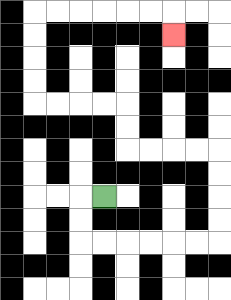{'start': '[4, 8]', 'end': '[7, 1]', 'path_directions': 'L,D,D,R,R,R,R,R,R,U,U,U,U,L,L,L,L,U,U,L,L,L,L,U,U,U,U,R,R,R,R,R,R,D', 'path_coordinates': '[[4, 8], [3, 8], [3, 9], [3, 10], [4, 10], [5, 10], [6, 10], [7, 10], [8, 10], [9, 10], [9, 9], [9, 8], [9, 7], [9, 6], [8, 6], [7, 6], [6, 6], [5, 6], [5, 5], [5, 4], [4, 4], [3, 4], [2, 4], [1, 4], [1, 3], [1, 2], [1, 1], [1, 0], [2, 0], [3, 0], [4, 0], [5, 0], [6, 0], [7, 0], [7, 1]]'}